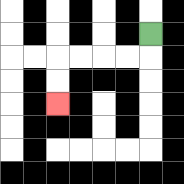{'start': '[6, 1]', 'end': '[2, 4]', 'path_directions': 'D,L,L,L,L,D,D', 'path_coordinates': '[[6, 1], [6, 2], [5, 2], [4, 2], [3, 2], [2, 2], [2, 3], [2, 4]]'}